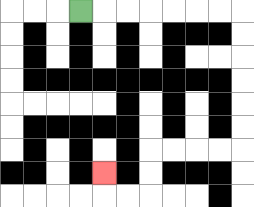{'start': '[3, 0]', 'end': '[4, 7]', 'path_directions': 'R,R,R,R,R,R,R,D,D,D,D,D,D,L,L,L,L,D,D,L,L,U', 'path_coordinates': '[[3, 0], [4, 0], [5, 0], [6, 0], [7, 0], [8, 0], [9, 0], [10, 0], [10, 1], [10, 2], [10, 3], [10, 4], [10, 5], [10, 6], [9, 6], [8, 6], [7, 6], [6, 6], [6, 7], [6, 8], [5, 8], [4, 8], [4, 7]]'}